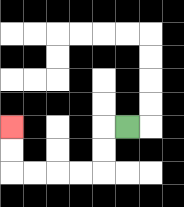{'start': '[5, 5]', 'end': '[0, 5]', 'path_directions': 'L,D,D,L,L,L,L,U,U', 'path_coordinates': '[[5, 5], [4, 5], [4, 6], [4, 7], [3, 7], [2, 7], [1, 7], [0, 7], [0, 6], [0, 5]]'}